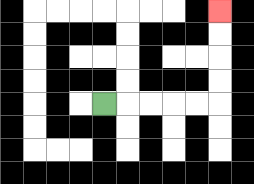{'start': '[4, 4]', 'end': '[9, 0]', 'path_directions': 'R,R,R,R,R,U,U,U,U', 'path_coordinates': '[[4, 4], [5, 4], [6, 4], [7, 4], [8, 4], [9, 4], [9, 3], [9, 2], [9, 1], [9, 0]]'}